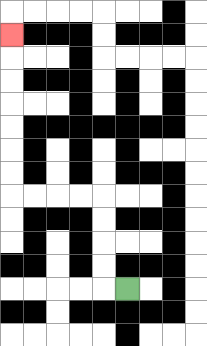{'start': '[5, 12]', 'end': '[0, 1]', 'path_directions': 'L,U,U,U,U,L,L,L,L,U,U,U,U,U,U,U', 'path_coordinates': '[[5, 12], [4, 12], [4, 11], [4, 10], [4, 9], [4, 8], [3, 8], [2, 8], [1, 8], [0, 8], [0, 7], [0, 6], [0, 5], [0, 4], [0, 3], [0, 2], [0, 1]]'}